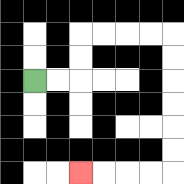{'start': '[1, 3]', 'end': '[3, 7]', 'path_directions': 'R,R,U,U,R,R,R,R,D,D,D,D,D,D,L,L,L,L', 'path_coordinates': '[[1, 3], [2, 3], [3, 3], [3, 2], [3, 1], [4, 1], [5, 1], [6, 1], [7, 1], [7, 2], [7, 3], [7, 4], [7, 5], [7, 6], [7, 7], [6, 7], [5, 7], [4, 7], [3, 7]]'}